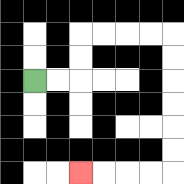{'start': '[1, 3]', 'end': '[3, 7]', 'path_directions': 'R,R,U,U,R,R,R,R,D,D,D,D,D,D,L,L,L,L', 'path_coordinates': '[[1, 3], [2, 3], [3, 3], [3, 2], [3, 1], [4, 1], [5, 1], [6, 1], [7, 1], [7, 2], [7, 3], [7, 4], [7, 5], [7, 6], [7, 7], [6, 7], [5, 7], [4, 7], [3, 7]]'}